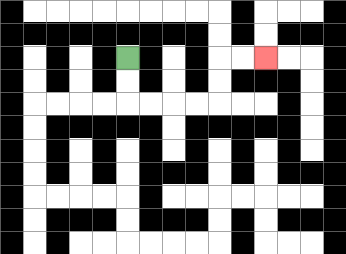{'start': '[5, 2]', 'end': '[11, 2]', 'path_directions': 'D,D,R,R,R,R,U,U,R,R', 'path_coordinates': '[[5, 2], [5, 3], [5, 4], [6, 4], [7, 4], [8, 4], [9, 4], [9, 3], [9, 2], [10, 2], [11, 2]]'}